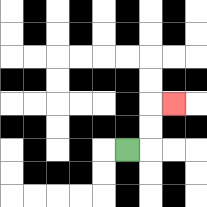{'start': '[5, 6]', 'end': '[7, 4]', 'path_directions': 'R,U,U,R', 'path_coordinates': '[[5, 6], [6, 6], [6, 5], [6, 4], [7, 4]]'}